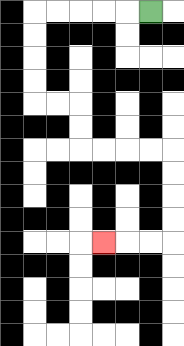{'start': '[6, 0]', 'end': '[4, 10]', 'path_directions': 'L,L,L,L,L,D,D,D,D,R,R,D,D,R,R,R,R,D,D,D,D,L,L,L', 'path_coordinates': '[[6, 0], [5, 0], [4, 0], [3, 0], [2, 0], [1, 0], [1, 1], [1, 2], [1, 3], [1, 4], [2, 4], [3, 4], [3, 5], [3, 6], [4, 6], [5, 6], [6, 6], [7, 6], [7, 7], [7, 8], [7, 9], [7, 10], [6, 10], [5, 10], [4, 10]]'}